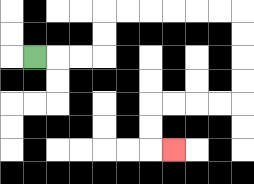{'start': '[1, 2]', 'end': '[7, 6]', 'path_directions': 'R,R,R,U,U,R,R,R,R,R,R,D,D,D,D,L,L,L,L,D,D,R', 'path_coordinates': '[[1, 2], [2, 2], [3, 2], [4, 2], [4, 1], [4, 0], [5, 0], [6, 0], [7, 0], [8, 0], [9, 0], [10, 0], [10, 1], [10, 2], [10, 3], [10, 4], [9, 4], [8, 4], [7, 4], [6, 4], [6, 5], [6, 6], [7, 6]]'}